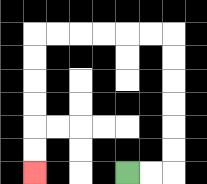{'start': '[5, 7]', 'end': '[1, 7]', 'path_directions': 'R,R,U,U,U,U,U,U,L,L,L,L,L,L,D,D,D,D,D,D', 'path_coordinates': '[[5, 7], [6, 7], [7, 7], [7, 6], [7, 5], [7, 4], [7, 3], [7, 2], [7, 1], [6, 1], [5, 1], [4, 1], [3, 1], [2, 1], [1, 1], [1, 2], [1, 3], [1, 4], [1, 5], [1, 6], [1, 7]]'}